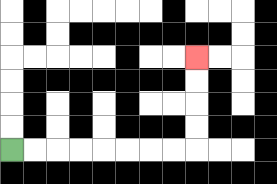{'start': '[0, 6]', 'end': '[8, 2]', 'path_directions': 'R,R,R,R,R,R,R,R,U,U,U,U', 'path_coordinates': '[[0, 6], [1, 6], [2, 6], [3, 6], [4, 6], [5, 6], [6, 6], [7, 6], [8, 6], [8, 5], [8, 4], [8, 3], [8, 2]]'}